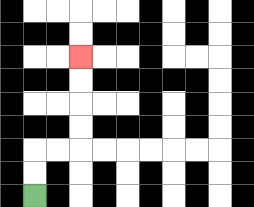{'start': '[1, 8]', 'end': '[3, 2]', 'path_directions': 'U,U,R,R,U,U,U,U', 'path_coordinates': '[[1, 8], [1, 7], [1, 6], [2, 6], [3, 6], [3, 5], [3, 4], [3, 3], [3, 2]]'}